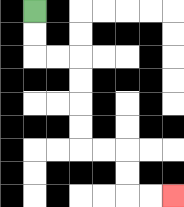{'start': '[1, 0]', 'end': '[7, 8]', 'path_directions': 'D,D,R,R,D,D,D,D,R,R,D,D,R,R', 'path_coordinates': '[[1, 0], [1, 1], [1, 2], [2, 2], [3, 2], [3, 3], [3, 4], [3, 5], [3, 6], [4, 6], [5, 6], [5, 7], [5, 8], [6, 8], [7, 8]]'}